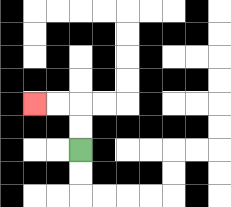{'start': '[3, 6]', 'end': '[1, 4]', 'path_directions': 'U,U,L,L', 'path_coordinates': '[[3, 6], [3, 5], [3, 4], [2, 4], [1, 4]]'}